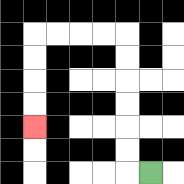{'start': '[6, 7]', 'end': '[1, 5]', 'path_directions': 'L,U,U,U,U,U,U,L,L,L,L,D,D,D,D', 'path_coordinates': '[[6, 7], [5, 7], [5, 6], [5, 5], [5, 4], [5, 3], [5, 2], [5, 1], [4, 1], [3, 1], [2, 1], [1, 1], [1, 2], [1, 3], [1, 4], [1, 5]]'}